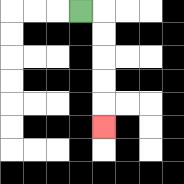{'start': '[3, 0]', 'end': '[4, 5]', 'path_directions': 'R,D,D,D,D,D', 'path_coordinates': '[[3, 0], [4, 0], [4, 1], [4, 2], [4, 3], [4, 4], [4, 5]]'}